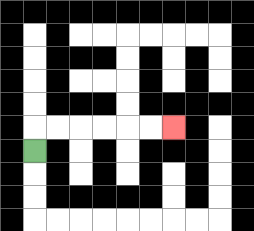{'start': '[1, 6]', 'end': '[7, 5]', 'path_directions': 'U,R,R,R,R,R,R', 'path_coordinates': '[[1, 6], [1, 5], [2, 5], [3, 5], [4, 5], [5, 5], [6, 5], [7, 5]]'}